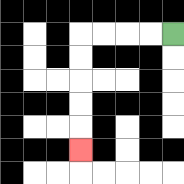{'start': '[7, 1]', 'end': '[3, 6]', 'path_directions': 'L,L,L,L,D,D,D,D,D', 'path_coordinates': '[[7, 1], [6, 1], [5, 1], [4, 1], [3, 1], [3, 2], [3, 3], [3, 4], [3, 5], [3, 6]]'}